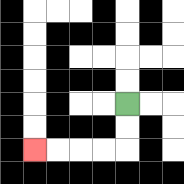{'start': '[5, 4]', 'end': '[1, 6]', 'path_directions': 'D,D,L,L,L,L', 'path_coordinates': '[[5, 4], [5, 5], [5, 6], [4, 6], [3, 6], [2, 6], [1, 6]]'}